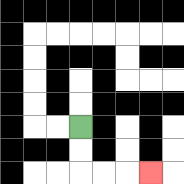{'start': '[3, 5]', 'end': '[6, 7]', 'path_directions': 'D,D,R,R,R', 'path_coordinates': '[[3, 5], [3, 6], [3, 7], [4, 7], [5, 7], [6, 7]]'}